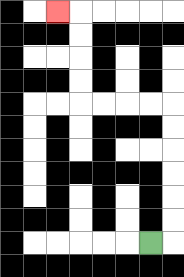{'start': '[6, 10]', 'end': '[2, 0]', 'path_directions': 'R,U,U,U,U,U,U,L,L,L,L,U,U,U,U,L', 'path_coordinates': '[[6, 10], [7, 10], [7, 9], [7, 8], [7, 7], [7, 6], [7, 5], [7, 4], [6, 4], [5, 4], [4, 4], [3, 4], [3, 3], [3, 2], [3, 1], [3, 0], [2, 0]]'}